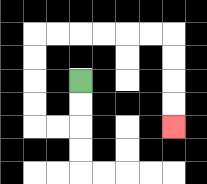{'start': '[3, 3]', 'end': '[7, 5]', 'path_directions': 'D,D,L,L,U,U,U,U,R,R,R,R,R,R,D,D,D,D', 'path_coordinates': '[[3, 3], [3, 4], [3, 5], [2, 5], [1, 5], [1, 4], [1, 3], [1, 2], [1, 1], [2, 1], [3, 1], [4, 1], [5, 1], [6, 1], [7, 1], [7, 2], [7, 3], [7, 4], [7, 5]]'}